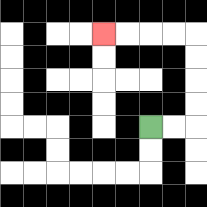{'start': '[6, 5]', 'end': '[4, 1]', 'path_directions': 'R,R,U,U,U,U,L,L,L,L', 'path_coordinates': '[[6, 5], [7, 5], [8, 5], [8, 4], [8, 3], [8, 2], [8, 1], [7, 1], [6, 1], [5, 1], [4, 1]]'}